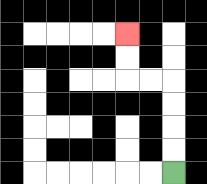{'start': '[7, 7]', 'end': '[5, 1]', 'path_directions': 'U,U,U,U,L,L,U,U', 'path_coordinates': '[[7, 7], [7, 6], [7, 5], [7, 4], [7, 3], [6, 3], [5, 3], [5, 2], [5, 1]]'}